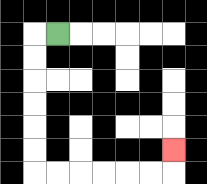{'start': '[2, 1]', 'end': '[7, 6]', 'path_directions': 'L,D,D,D,D,D,D,R,R,R,R,R,R,U', 'path_coordinates': '[[2, 1], [1, 1], [1, 2], [1, 3], [1, 4], [1, 5], [1, 6], [1, 7], [2, 7], [3, 7], [4, 7], [5, 7], [6, 7], [7, 7], [7, 6]]'}